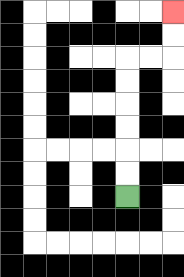{'start': '[5, 8]', 'end': '[7, 0]', 'path_directions': 'U,U,U,U,U,U,R,R,U,U', 'path_coordinates': '[[5, 8], [5, 7], [5, 6], [5, 5], [5, 4], [5, 3], [5, 2], [6, 2], [7, 2], [7, 1], [7, 0]]'}